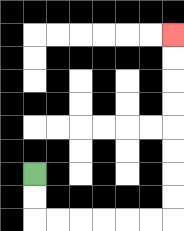{'start': '[1, 7]', 'end': '[7, 1]', 'path_directions': 'D,D,R,R,R,R,R,R,U,U,U,U,U,U,U,U', 'path_coordinates': '[[1, 7], [1, 8], [1, 9], [2, 9], [3, 9], [4, 9], [5, 9], [6, 9], [7, 9], [7, 8], [7, 7], [7, 6], [7, 5], [7, 4], [7, 3], [7, 2], [7, 1]]'}